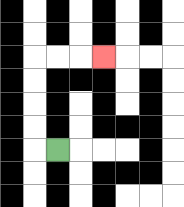{'start': '[2, 6]', 'end': '[4, 2]', 'path_directions': 'L,U,U,U,U,R,R,R', 'path_coordinates': '[[2, 6], [1, 6], [1, 5], [1, 4], [1, 3], [1, 2], [2, 2], [3, 2], [4, 2]]'}